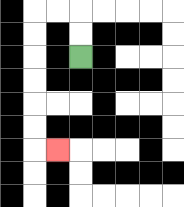{'start': '[3, 2]', 'end': '[2, 6]', 'path_directions': 'U,U,L,L,D,D,D,D,D,D,R', 'path_coordinates': '[[3, 2], [3, 1], [3, 0], [2, 0], [1, 0], [1, 1], [1, 2], [1, 3], [1, 4], [1, 5], [1, 6], [2, 6]]'}